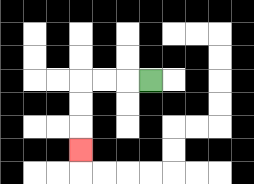{'start': '[6, 3]', 'end': '[3, 6]', 'path_directions': 'L,L,L,D,D,D', 'path_coordinates': '[[6, 3], [5, 3], [4, 3], [3, 3], [3, 4], [3, 5], [3, 6]]'}